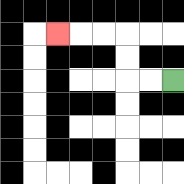{'start': '[7, 3]', 'end': '[2, 1]', 'path_directions': 'L,L,U,U,L,L,L', 'path_coordinates': '[[7, 3], [6, 3], [5, 3], [5, 2], [5, 1], [4, 1], [3, 1], [2, 1]]'}